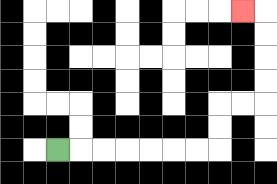{'start': '[2, 6]', 'end': '[10, 0]', 'path_directions': 'R,R,R,R,R,R,R,U,U,R,R,U,U,U,U,L', 'path_coordinates': '[[2, 6], [3, 6], [4, 6], [5, 6], [6, 6], [7, 6], [8, 6], [9, 6], [9, 5], [9, 4], [10, 4], [11, 4], [11, 3], [11, 2], [11, 1], [11, 0], [10, 0]]'}